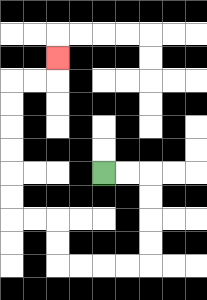{'start': '[4, 7]', 'end': '[2, 2]', 'path_directions': 'R,R,D,D,D,D,L,L,L,L,U,U,L,L,U,U,U,U,U,U,R,R,U', 'path_coordinates': '[[4, 7], [5, 7], [6, 7], [6, 8], [6, 9], [6, 10], [6, 11], [5, 11], [4, 11], [3, 11], [2, 11], [2, 10], [2, 9], [1, 9], [0, 9], [0, 8], [0, 7], [0, 6], [0, 5], [0, 4], [0, 3], [1, 3], [2, 3], [2, 2]]'}